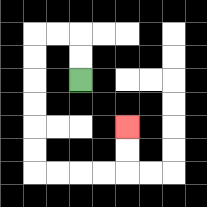{'start': '[3, 3]', 'end': '[5, 5]', 'path_directions': 'U,U,L,L,D,D,D,D,D,D,R,R,R,R,U,U', 'path_coordinates': '[[3, 3], [3, 2], [3, 1], [2, 1], [1, 1], [1, 2], [1, 3], [1, 4], [1, 5], [1, 6], [1, 7], [2, 7], [3, 7], [4, 7], [5, 7], [5, 6], [5, 5]]'}